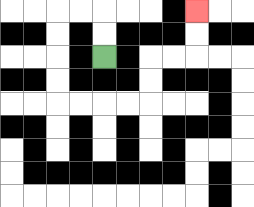{'start': '[4, 2]', 'end': '[8, 0]', 'path_directions': 'U,U,L,L,D,D,D,D,R,R,R,R,U,U,R,R,U,U', 'path_coordinates': '[[4, 2], [4, 1], [4, 0], [3, 0], [2, 0], [2, 1], [2, 2], [2, 3], [2, 4], [3, 4], [4, 4], [5, 4], [6, 4], [6, 3], [6, 2], [7, 2], [8, 2], [8, 1], [8, 0]]'}